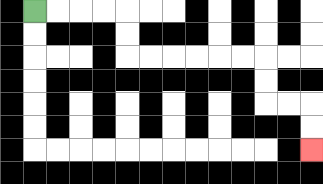{'start': '[1, 0]', 'end': '[13, 6]', 'path_directions': 'R,R,R,R,D,D,R,R,R,R,R,R,D,D,R,R,D,D', 'path_coordinates': '[[1, 0], [2, 0], [3, 0], [4, 0], [5, 0], [5, 1], [5, 2], [6, 2], [7, 2], [8, 2], [9, 2], [10, 2], [11, 2], [11, 3], [11, 4], [12, 4], [13, 4], [13, 5], [13, 6]]'}